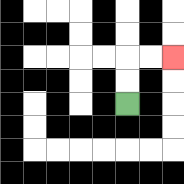{'start': '[5, 4]', 'end': '[7, 2]', 'path_directions': 'U,U,R,R', 'path_coordinates': '[[5, 4], [5, 3], [5, 2], [6, 2], [7, 2]]'}